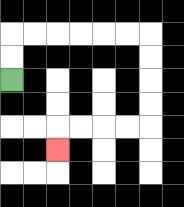{'start': '[0, 3]', 'end': '[2, 6]', 'path_directions': 'U,U,R,R,R,R,R,R,D,D,D,D,L,L,L,L,D', 'path_coordinates': '[[0, 3], [0, 2], [0, 1], [1, 1], [2, 1], [3, 1], [4, 1], [5, 1], [6, 1], [6, 2], [6, 3], [6, 4], [6, 5], [5, 5], [4, 5], [3, 5], [2, 5], [2, 6]]'}